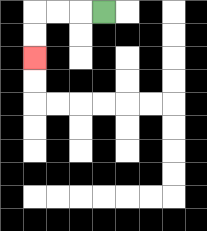{'start': '[4, 0]', 'end': '[1, 2]', 'path_directions': 'L,L,L,D,D', 'path_coordinates': '[[4, 0], [3, 0], [2, 0], [1, 0], [1, 1], [1, 2]]'}